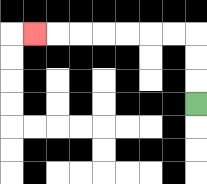{'start': '[8, 4]', 'end': '[1, 1]', 'path_directions': 'U,U,U,L,L,L,L,L,L,L', 'path_coordinates': '[[8, 4], [8, 3], [8, 2], [8, 1], [7, 1], [6, 1], [5, 1], [4, 1], [3, 1], [2, 1], [1, 1]]'}